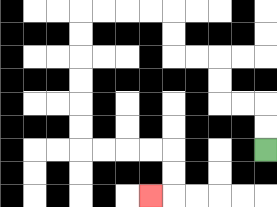{'start': '[11, 6]', 'end': '[6, 8]', 'path_directions': 'U,U,L,L,U,U,L,L,U,U,L,L,L,L,D,D,D,D,D,D,R,R,R,R,D,D,L', 'path_coordinates': '[[11, 6], [11, 5], [11, 4], [10, 4], [9, 4], [9, 3], [9, 2], [8, 2], [7, 2], [7, 1], [7, 0], [6, 0], [5, 0], [4, 0], [3, 0], [3, 1], [3, 2], [3, 3], [3, 4], [3, 5], [3, 6], [4, 6], [5, 6], [6, 6], [7, 6], [7, 7], [7, 8], [6, 8]]'}